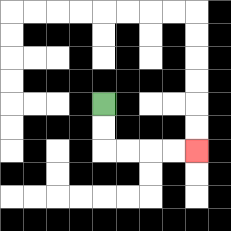{'start': '[4, 4]', 'end': '[8, 6]', 'path_directions': 'D,D,R,R,R,R', 'path_coordinates': '[[4, 4], [4, 5], [4, 6], [5, 6], [6, 6], [7, 6], [8, 6]]'}